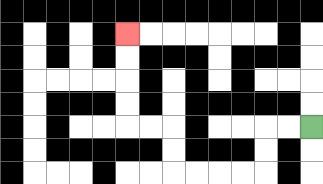{'start': '[13, 5]', 'end': '[5, 1]', 'path_directions': 'L,L,D,D,L,L,L,L,U,U,L,L,U,U,U,U', 'path_coordinates': '[[13, 5], [12, 5], [11, 5], [11, 6], [11, 7], [10, 7], [9, 7], [8, 7], [7, 7], [7, 6], [7, 5], [6, 5], [5, 5], [5, 4], [5, 3], [5, 2], [5, 1]]'}